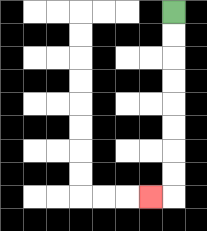{'start': '[7, 0]', 'end': '[6, 8]', 'path_directions': 'D,D,D,D,D,D,D,D,L', 'path_coordinates': '[[7, 0], [7, 1], [7, 2], [7, 3], [7, 4], [7, 5], [7, 6], [7, 7], [7, 8], [6, 8]]'}